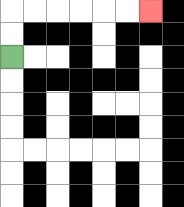{'start': '[0, 2]', 'end': '[6, 0]', 'path_directions': 'U,U,R,R,R,R,R,R', 'path_coordinates': '[[0, 2], [0, 1], [0, 0], [1, 0], [2, 0], [3, 0], [4, 0], [5, 0], [6, 0]]'}